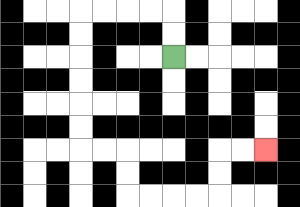{'start': '[7, 2]', 'end': '[11, 6]', 'path_directions': 'U,U,L,L,L,L,D,D,D,D,D,D,R,R,D,D,R,R,R,R,U,U,R,R', 'path_coordinates': '[[7, 2], [7, 1], [7, 0], [6, 0], [5, 0], [4, 0], [3, 0], [3, 1], [3, 2], [3, 3], [3, 4], [3, 5], [3, 6], [4, 6], [5, 6], [5, 7], [5, 8], [6, 8], [7, 8], [8, 8], [9, 8], [9, 7], [9, 6], [10, 6], [11, 6]]'}